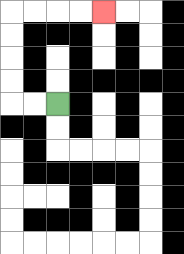{'start': '[2, 4]', 'end': '[4, 0]', 'path_directions': 'L,L,U,U,U,U,R,R,R,R', 'path_coordinates': '[[2, 4], [1, 4], [0, 4], [0, 3], [0, 2], [0, 1], [0, 0], [1, 0], [2, 0], [3, 0], [4, 0]]'}